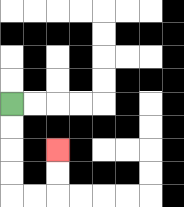{'start': '[0, 4]', 'end': '[2, 6]', 'path_directions': 'D,D,D,D,R,R,U,U', 'path_coordinates': '[[0, 4], [0, 5], [0, 6], [0, 7], [0, 8], [1, 8], [2, 8], [2, 7], [2, 6]]'}